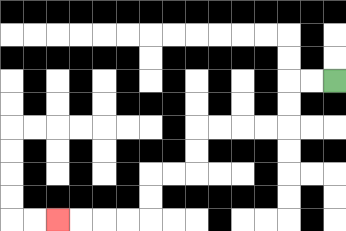{'start': '[14, 3]', 'end': '[2, 9]', 'path_directions': 'L,L,D,D,L,L,L,L,D,D,L,L,D,D,L,L,L,L', 'path_coordinates': '[[14, 3], [13, 3], [12, 3], [12, 4], [12, 5], [11, 5], [10, 5], [9, 5], [8, 5], [8, 6], [8, 7], [7, 7], [6, 7], [6, 8], [6, 9], [5, 9], [4, 9], [3, 9], [2, 9]]'}